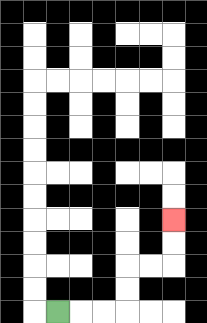{'start': '[2, 13]', 'end': '[7, 9]', 'path_directions': 'R,R,R,U,U,R,R,U,U', 'path_coordinates': '[[2, 13], [3, 13], [4, 13], [5, 13], [5, 12], [5, 11], [6, 11], [7, 11], [7, 10], [7, 9]]'}